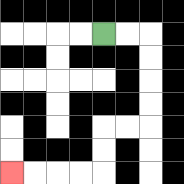{'start': '[4, 1]', 'end': '[0, 7]', 'path_directions': 'R,R,D,D,D,D,L,L,D,D,L,L,L,L', 'path_coordinates': '[[4, 1], [5, 1], [6, 1], [6, 2], [6, 3], [6, 4], [6, 5], [5, 5], [4, 5], [4, 6], [4, 7], [3, 7], [2, 7], [1, 7], [0, 7]]'}